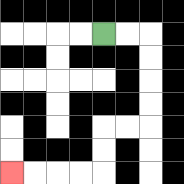{'start': '[4, 1]', 'end': '[0, 7]', 'path_directions': 'R,R,D,D,D,D,L,L,D,D,L,L,L,L', 'path_coordinates': '[[4, 1], [5, 1], [6, 1], [6, 2], [6, 3], [6, 4], [6, 5], [5, 5], [4, 5], [4, 6], [4, 7], [3, 7], [2, 7], [1, 7], [0, 7]]'}